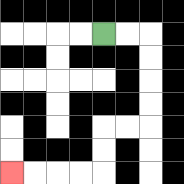{'start': '[4, 1]', 'end': '[0, 7]', 'path_directions': 'R,R,D,D,D,D,L,L,D,D,L,L,L,L', 'path_coordinates': '[[4, 1], [5, 1], [6, 1], [6, 2], [6, 3], [6, 4], [6, 5], [5, 5], [4, 5], [4, 6], [4, 7], [3, 7], [2, 7], [1, 7], [0, 7]]'}